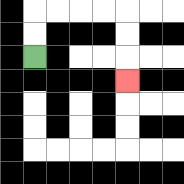{'start': '[1, 2]', 'end': '[5, 3]', 'path_directions': 'U,U,R,R,R,R,D,D,D', 'path_coordinates': '[[1, 2], [1, 1], [1, 0], [2, 0], [3, 0], [4, 0], [5, 0], [5, 1], [5, 2], [5, 3]]'}